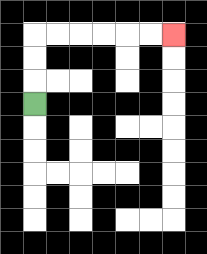{'start': '[1, 4]', 'end': '[7, 1]', 'path_directions': 'U,U,U,R,R,R,R,R,R', 'path_coordinates': '[[1, 4], [1, 3], [1, 2], [1, 1], [2, 1], [3, 1], [4, 1], [5, 1], [6, 1], [7, 1]]'}